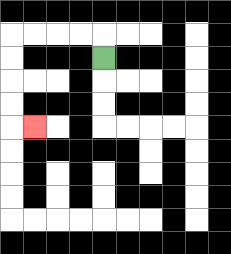{'start': '[4, 2]', 'end': '[1, 5]', 'path_directions': 'U,L,L,L,L,D,D,D,D,R', 'path_coordinates': '[[4, 2], [4, 1], [3, 1], [2, 1], [1, 1], [0, 1], [0, 2], [0, 3], [0, 4], [0, 5], [1, 5]]'}